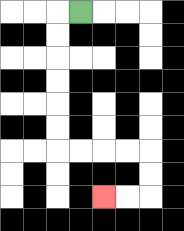{'start': '[3, 0]', 'end': '[4, 8]', 'path_directions': 'L,D,D,D,D,D,D,R,R,R,R,D,D,L,L', 'path_coordinates': '[[3, 0], [2, 0], [2, 1], [2, 2], [2, 3], [2, 4], [2, 5], [2, 6], [3, 6], [4, 6], [5, 6], [6, 6], [6, 7], [6, 8], [5, 8], [4, 8]]'}